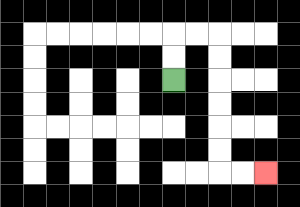{'start': '[7, 3]', 'end': '[11, 7]', 'path_directions': 'U,U,R,R,D,D,D,D,D,D,R,R', 'path_coordinates': '[[7, 3], [7, 2], [7, 1], [8, 1], [9, 1], [9, 2], [9, 3], [9, 4], [9, 5], [9, 6], [9, 7], [10, 7], [11, 7]]'}